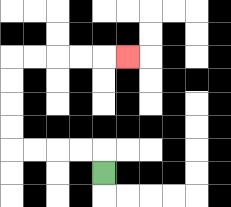{'start': '[4, 7]', 'end': '[5, 2]', 'path_directions': 'U,L,L,L,L,U,U,U,U,R,R,R,R,R', 'path_coordinates': '[[4, 7], [4, 6], [3, 6], [2, 6], [1, 6], [0, 6], [0, 5], [0, 4], [0, 3], [0, 2], [1, 2], [2, 2], [3, 2], [4, 2], [5, 2]]'}